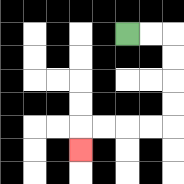{'start': '[5, 1]', 'end': '[3, 6]', 'path_directions': 'R,R,D,D,D,D,L,L,L,L,D', 'path_coordinates': '[[5, 1], [6, 1], [7, 1], [7, 2], [7, 3], [7, 4], [7, 5], [6, 5], [5, 5], [4, 5], [3, 5], [3, 6]]'}